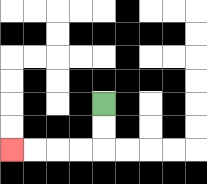{'start': '[4, 4]', 'end': '[0, 6]', 'path_directions': 'D,D,L,L,L,L', 'path_coordinates': '[[4, 4], [4, 5], [4, 6], [3, 6], [2, 6], [1, 6], [0, 6]]'}